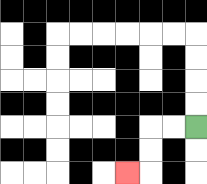{'start': '[8, 5]', 'end': '[5, 7]', 'path_directions': 'L,L,D,D,L', 'path_coordinates': '[[8, 5], [7, 5], [6, 5], [6, 6], [6, 7], [5, 7]]'}